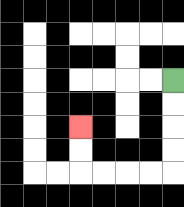{'start': '[7, 3]', 'end': '[3, 5]', 'path_directions': 'D,D,D,D,L,L,L,L,U,U', 'path_coordinates': '[[7, 3], [7, 4], [7, 5], [7, 6], [7, 7], [6, 7], [5, 7], [4, 7], [3, 7], [3, 6], [3, 5]]'}